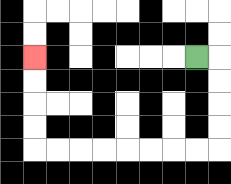{'start': '[8, 2]', 'end': '[1, 2]', 'path_directions': 'R,D,D,D,D,L,L,L,L,L,L,L,L,U,U,U,U', 'path_coordinates': '[[8, 2], [9, 2], [9, 3], [9, 4], [9, 5], [9, 6], [8, 6], [7, 6], [6, 6], [5, 6], [4, 6], [3, 6], [2, 6], [1, 6], [1, 5], [1, 4], [1, 3], [1, 2]]'}